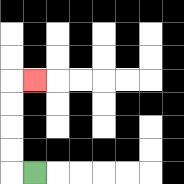{'start': '[1, 7]', 'end': '[1, 3]', 'path_directions': 'L,U,U,U,U,R', 'path_coordinates': '[[1, 7], [0, 7], [0, 6], [0, 5], [0, 4], [0, 3], [1, 3]]'}